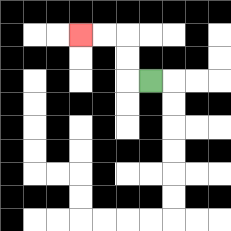{'start': '[6, 3]', 'end': '[3, 1]', 'path_directions': 'L,U,U,L,L', 'path_coordinates': '[[6, 3], [5, 3], [5, 2], [5, 1], [4, 1], [3, 1]]'}